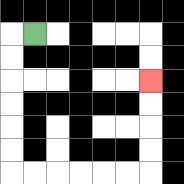{'start': '[1, 1]', 'end': '[6, 3]', 'path_directions': 'L,D,D,D,D,D,D,R,R,R,R,R,R,U,U,U,U', 'path_coordinates': '[[1, 1], [0, 1], [0, 2], [0, 3], [0, 4], [0, 5], [0, 6], [0, 7], [1, 7], [2, 7], [3, 7], [4, 7], [5, 7], [6, 7], [6, 6], [6, 5], [6, 4], [6, 3]]'}